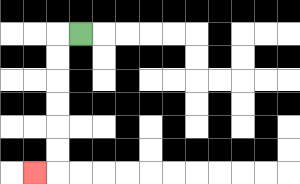{'start': '[3, 1]', 'end': '[1, 7]', 'path_directions': 'L,D,D,D,D,D,D,L', 'path_coordinates': '[[3, 1], [2, 1], [2, 2], [2, 3], [2, 4], [2, 5], [2, 6], [2, 7], [1, 7]]'}